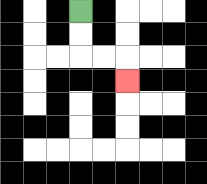{'start': '[3, 0]', 'end': '[5, 3]', 'path_directions': 'D,D,R,R,D', 'path_coordinates': '[[3, 0], [3, 1], [3, 2], [4, 2], [5, 2], [5, 3]]'}